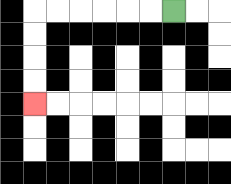{'start': '[7, 0]', 'end': '[1, 4]', 'path_directions': 'L,L,L,L,L,L,D,D,D,D', 'path_coordinates': '[[7, 0], [6, 0], [5, 0], [4, 0], [3, 0], [2, 0], [1, 0], [1, 1], [1, 2], [1, 3], [1, 4]]'}